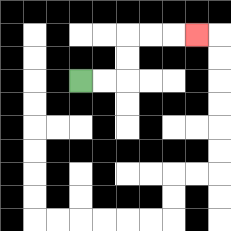{'start': '[3, 3]', 'end': '[8, 1]', 'path_directions': 'R,R,U,U,R,R,R', 'path_coordinates': '[[3, 3], [4, 3], [5, 3], [5, 2], [5, 1], [6, 1], [7, 1], [8, 1]]'}